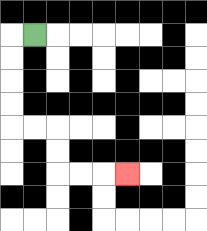{'start': '[1, 1]', 'end': '[5, 7]', 'path_directions': 'L,D,D,D,D,R,R,D,D,R,R,R', 'path_coordinates': '[[1, 1], [0, 1], [0, 2], [0, 3], [0, 4], [0, 5], [1, 5], [2, 5], [2, 6], [2, 7], [3, 7], [4, 7], [5, 7]]'}